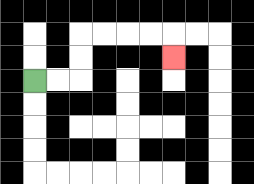{'start': '[1, 3]', 'end': '[7, 2]', 'path_directions': 'R,R,U,U,R,R,R,R,D', 'path_coordinates': '[[1, 3], [2, 3], [3, 3], [3, 2], [3, 1], [4, 1], [5, 1], [6, 1], [7, 1], [7, 2]]'}